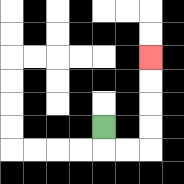{'start': '[4, 5]', 'end': '[6, 2]', 'path_directions': 'D,R,R,U,U,U,U', 'path_coordinates': '[[4, 5], [4, 6], [5, 6], [6, 6], [6, 5], [6, 4], [6, 3], [6, 2]]'}